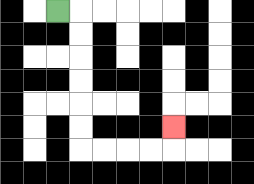{'start': '[2, 0]', 'end': '[7, 5]', 'path_directions': 'R,D,D,D,D,D,D,R,R,R,R,U', 'path_coordinates': '[[2, 0], [3, 0], [3, 1], [3, 2], [3, 3], [3, 4], [3, 5], [3, 6], [4, 6], [5, 6], [6, 6], [7, 6], [7, 5]]'}